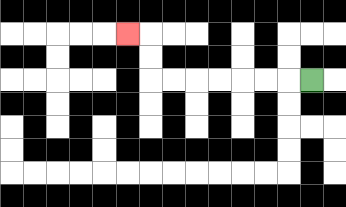{'start': '[13, 3]', 'end': '[5, 1]', 'path_directions': 'L,L,L,L,L,L,L,U,U,L', 'path_coordinates': '[[13, 3], [12, 3], [11, 3], [10, 3], [9, 3], [8, 3], [7, 3], [6, 3], [6, 2], [6, 1], [5, 1]]'}